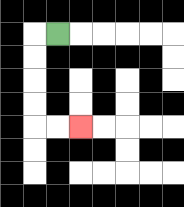{'start': '[2, 1]', 'end': '[3, 5]', 'path_directions': 'L,D,D,D,D,R,R', 'path_coordinates': '[[2, 1], [1, 1], [1, 2], [1, 3], [1, 4], [1, 5], [2, 5], [3, 5]]'}